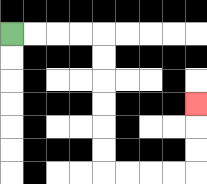{'start': '[0, 1]', 'end': '[8, 4]', 'path_directions': 'R,R,R,R,D,D,D,D,D,D,R,R,R,R,U,U,U', 'path_coordinates': '[[0, 1], [1, 1], [2, 1], [3, 1], [4, 1], [4, 2], [4, 3], [4, 4], [4, 5], [4, 6], [4, 7], [5, 7], [6, 7], [7, 7], [8, 7], [8, 6], [8, 5], [8, 4]]'}